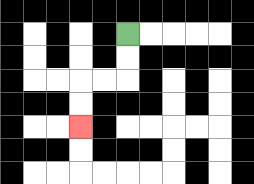{'start': '[5, 1]', 'end': '[3, 5]', 'path_directions': 'D,D,L,L,D,D', 'path_coordinates': '[[5, 1], [5, 2], [5, 3], [4, 3], [3, 3], [3, 4], [3, 5]]'}